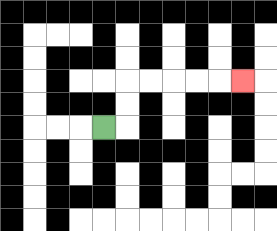{'start': '[4, 5]', 'end': '[10, 3]', 'path_directions': 'R,U,U,R,R,R,R,R', 'path_coordinates': '[[4, 5], [5, 5], [5, 4], [5, 3], [6, 3], [7, 3], [8, 3], [9, 3], [10, 3]]'}